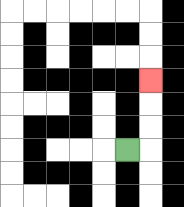{'start': '[5, 6]', 'end': '[6, 3]', 'path_directions': 'R,U,U,U', 'path_coordinates': '[[5, 6], [6, 6], [6, 5], [6, 4], [6, 3]]'}